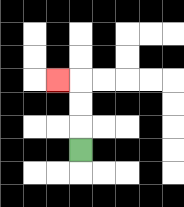{'start': '[3, 6]', 'end': '[2, 3]', 'path_directions': 'U,U,U,L', 'path_coordinates': '[[3, 6], [3, 5], [3, 4], [3, 3], [2, 3]]'}